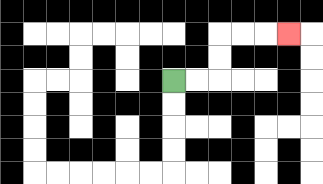{'start': '[7, 3]', 'end': '[12, 1]', 'path_directions': 'R,R,U,U,R,R,R', 'path_coordinates': '[[7, 3], [8, 3], [9, 3], [9, 2], [9, 1], [10, 1], [11, 1], [12, 1]]'}